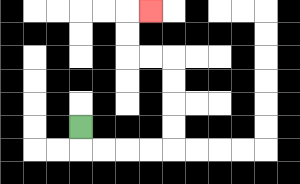{'start': '[3, 5]', 'end': '[6, 0]', 'path_directions': 'D,R,R,R,R,U,U,U,U,L,L,U,U,R', 'path_coordinates': '[[3, 5], [3, 6], [4, 6], [5, 6], [6, 6], [7, 6], [7, 5], [7, 4], [7, 3], [7, 2], [6, 2], [5, 2], [5, 1], [5, 0], [6, 0]]'}